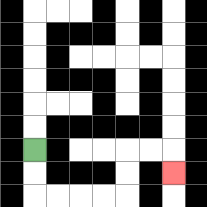{'start': '[1, 6]', 'end': '[7, 7]', 'path_directions': 'D,D,R,R,R,R,U,U,R,R,D', 'path_coordinates': '[[1, 6], [1, 7], [1, 8], [2, 8], [3, 8], [4, 8], [5, 8], [5, 7], [5, 6], [6, 6], [7, 6], [7, 7]]'}